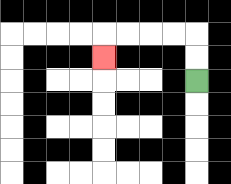{'start': '[8, 3]', 'end': '[4, 2]', 'path_directions': 'U,U,L,L,L,L,D', 'path_coordinates': '[[8, 3], [8, 2], [8, 1], [7, 1], [6, 1], [5, 1], [4, 1], [4, 2]]'}